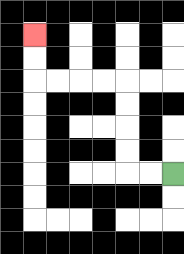{'start': '[7, 7]', 'end': '[1, 1]', 'path_directions': 'L,L,U,U,U,U,L,L,L,L,U,U', 'path_coordinates': '[[7, 7], [6, 7], [5, 7], [5, 6], [5, 5], [5, 4], [5, 3], [4, 3], [3, 3], [2, 3], [1, 3], [1, 2], [1, 1]]'}